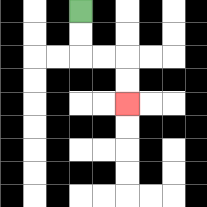{'start': '[3, 0]', 'end': '[5, 4]', 'path_directions': 'D,D,R,R,D,D', 'path_coordinates': '[[3, 0], [3, 1], [3, 2], [4, 2], [5, 2], [5, 3], [5, 4]]'}